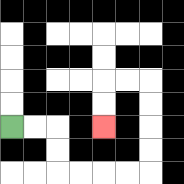{'start': '[0, 5]', 'end': '[4, 5]', 'path_directions': 'R,R,D,D,R,R,R,R,U,U,U,U,L,L,D,D', 'path_coordinates': '[[0, 5], [1, 5], [2, 5], [2, 6], [2, 7], [3, 7], [4, 7], [5, 7], [6, 7], [6, 6], [6, 5], [6, 4], [6, 3], [5, 3], [4, 3], [4, 4], [4, 5]]'}